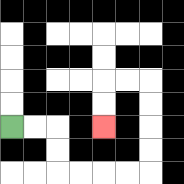{'start': '[0, 5]', 'end': '[4, 5]', 'path_directions': 'R,R,D,D,R,R,R,R,U,U,U,U,L,L,D,D', 'path_coordinates': '[[0, 5], [1, 5], [2, 5], [2, 6], [2, 7], [3, 7], [4, 7], [5, 7], [6, 7], [6, 6], [6, 5], [6, 4], [6, 3], [5, 3], [4, 3], [4, 4], [4, 5]]'}